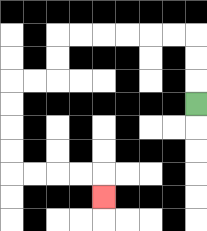{'start': '[8, 4]', 'end': '[4, 8]', 'path_directions': 'U,U,U,L,L,L,L,L,L,D,D,L,L,D,D,D,D,R,R,R,R,D', 'path_coordinates': '[[8, 4], [8, 3], [8, 2], [8, 1], [7, 1], [6, 1], [5, 1], [4, 1], [3, 1], [2, 1], [2, 2], [2, 3], [1, 3], [0, 3], [0, 4], [0, 5], [0, 6], [0, 7], [1, 7], [2, 7], [3, 7], [4, 7], [4, 8]]'}